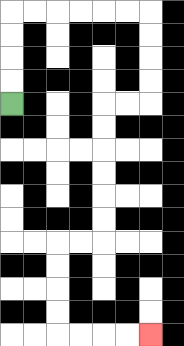{'start': '[0, 4]', 'end': '[6, 14]', 'path_directions': 'U,U,U,U,R,R,R,R,R,R,D,D,D,D,L,L,D,D,D,D,D,D,L,L,D,D,D,D,R,R,R,R', 'path_coordinates': '[[0, 4], [0, 3], [0, 2], [0, 1], [0, 0], [1, 0], [2, 0], [3, 0], [4, 0], [5, 0], [6, 0], [6, 1], [6, 2], [6, 3], [6, 4], [5, 4], [4, 4], [4, 5], [4, 6], [4, 7], [4, 8], [4, 9], [4, 10], [3, 10], [2, 10], [2, 11], [2, 12], [2, 13], [2, 14], [3, 14], [4, 14], [5, 14], [6, 14]]'}